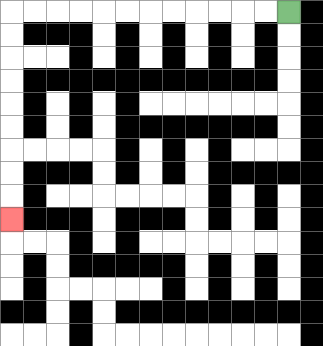{'start': '[12, 0]', 'end': '[0, 9]', 'path_directions': 'L,L,L,L,L,L,L,L,L,L,L,L,D,D,D,D,D,D,D,D,D', 'path_coordinates': '[[12, 0], [11, 0], [10, 0], [9, 0], [8, 0], [7, 0], [6, 0], [5, 0], [4, 0], [3, 0], [2, 0], [1, 0], [0, 0], [0, 1], [0, 2], [0, 3], [0, 4], [0, 5], [0, 6], [0, 7], [0, 8], [0, 9]]'}